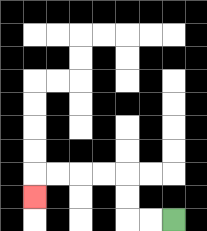{'start': '[7, 9]', 'end': '[1, 8]', 'path_directions': 'L,L,U,U,L,L,L,L,D', 'path_coordinates': '[[7, 9], [6, 9], [5, 9], [5, 8], [5, 7], [4, 7], [3, 7], [2, 7], [1, 7], [1, 8]]'}